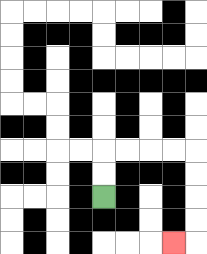{'start': '[4, 8]', 'end': '[7, 10]', 'path_directions': 'U,U,R,R,R,R,D,D,D,D,L', 'path_coordinates': '[[4, 8], [4, 7], [4, 6], [5, 6], [6, 6], [7, 6], [8, 6], [8, 7], [8, 8], [8, 9], [8, 10], [7, 10]]'}